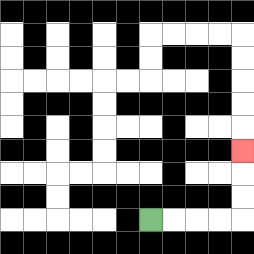{'start': '[6, 9]', 'end': '[10, 6]', 'path_directions': 'R,R,R,R,U,U,U', 'path_coordinates': '[[6, 9], [7, 9], [8, 9], [9, 9], [10, 9], [10, 8], [10, 7], [10, 6]]'}